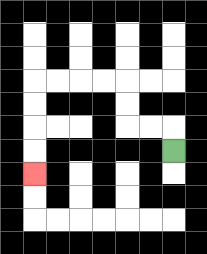{'start': '[7, 6]', 'end': '[1, 7]', 'path_directions': 'U,L,L,U,U,L,L,L,L,D,D,D,D', 'path_coordinates': '[[7, 6], [7, 5], [6, 5], [5, 5], [5, 4], [5, 3], [4, 3], [3, 3], [2, 3], [1, 3], [1, 4], [1, 5], [1, 6], [1, 7]]'}